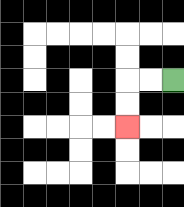{'start': '[7, 3]', 'end': '[5, 5]', 'path_directions': 'L,L,D,D', 'path_coordinates': '[[7, 3], [6, 3], [5, 3], [5, 4], [5, 5]]'}